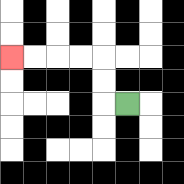{'start': '[5, 4]', 'end': '[0, 2]', 'path_directions': 'L,U,U,L,L,L,L', 'path_coordinates': '[[5, 4], [4, 4], [4, 3], [4, 2], [3, 2], [2, 2], [1, 2], [0, 2]]'}